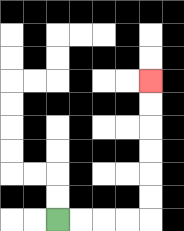{'start': '[2, 9]', 'end': '[6, 3]', 'path_directions': 'R,R,R,R,U,U,U,U,U,U', 'path_coordinates': '[[2, 9], [3, 9], [4, 9], [5, 9], [6, 9], [6, 8], [6, 7], [6, 6], [6, 5], [6, 4], [6, 3]]'}